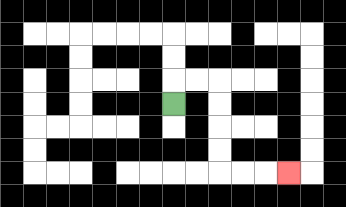{'start': '[7, 4]', 'end': '[12, 7]', 'path_directions': 'U,R,R,D,D,D,D,R,R,R', 'path_coordinates': '[[7, 4], [7, 3], [8, 3], [9, 3], [9, 4], [9, 5], [9, 6], [9, 7], [10, 7], [11, 7], [12, 7]]'}